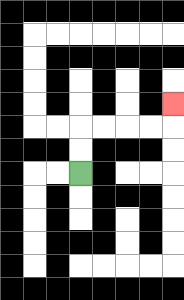{'start': '[3, 7]', 'end': '[7, 4]', 'path_directions': 'U,U,R,R,R,R,U', 'path_coordinates': '[[3, 7], [3, 6], [3, 5], [4, 5], [5, 5], [6, 5], [7, 5], [7, 4]]'}